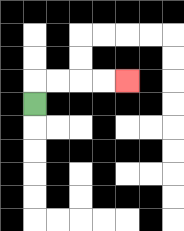{'start': '[1, 4]', 'end': '[5, 3]', 'path_directions': 'U,R,R,R,R', 'path_coordinates': '[[1, 4], [1, 3], [2, 3], [3, 3], [4, 3], [5, 3]]'}